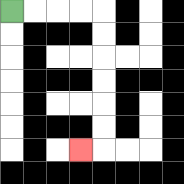{'start': '[0, 0]', 'end': '[3, 6]', 'path_directions': 'R,R,R,R,D,D,D,D,D,D,L', 'path_coordinates': '[[0, 0], [1, 0], [2, 0], [3, 0], [4, 0], [4, 1], [4, 2], [4, 3], [4, 4], [4, 5], [4, 6], [3, 6]]'}